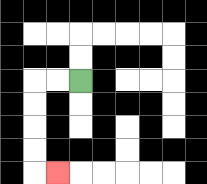{'start': '[3, 3]', 'end': '[2, 7]', 'path_directions': 'L,L,D,D,D,D,R', 'path_coordinates': '[[3, 3], [2, 3], [1, 3], [1, 4], [1, 5], [1, 6], [1, 7], [2, 7]]'}